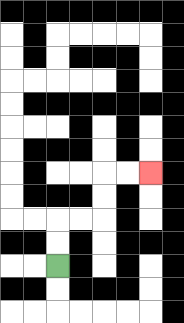{'start': '[2, 11]', 'end': '[6, 7]', 'path_directions': 'U,U,R,R,U,U,R,R', 'path_coordinates': '[[2, 11], [2, 10], [2, 9], [3, 9], [4, 9], [4, 8], [4, 7], [5, 7], [6, 7]]'}